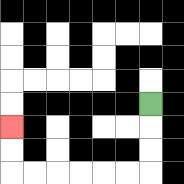{'start': '[6, 4]', 'end': '[0, 5]', 'path_directions': 'D,D,D,L,L,L,L,L,L,U,U', 'path_coordinates': '[[6, 4], [6, 5], [6, 6], [6, 7], [5, 7], [4, 7], [3, 7], [2, 7], [1, 7], [0, 7], [0, 6], [0, 5]]'}